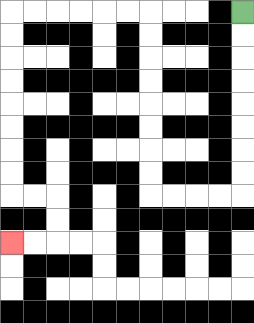{'start': '[10, 0]', 'end': '[0, 10]', 'path_directions': 'D,D,D,D,D,D,D,D,L,L,L,L,U,U,U,U,U,U,U,U,L,L,L,L,L,L,D,D,D,D,D,D,D,D,R,R,D,D,L,L', 'path_coordinates': '[[10, 0], [10, 1], [10, 2], [10, 3], [10, 4], [10, 5], [10, 6], [10, 7], [10, 8], [9, 8], [8, 8], [7, 8], [6, 8], [6, 7], [6, 6], [6, 5], [6, 4], [6, 3], [6, 2], [6, 1], [6, 0], [5, 0], [4, 0], [3, 0], [2, 0], [1, 0], [0, 0], [0, 1], [0, 2], [0, 3], [0, 4], [0, 5], [0, 6], [0, 7], [0, 8], [1, 8], [2, 8], [2, 9], [2, 10], [1, 10], [0, 10]]'}